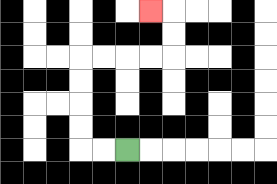{'start': '[5, 6]', 'end': '[6, 0]', 'path_directions': 'L,L,U,U,U,U,R,R,R,R,U,U,L', 'path_coordinates': '[[5, 6], [4, 6], [3, 6], [3, 5], [3, 4], [3, 3], [3, 2], [4, 2], [5, 2], [6, 2], [7, 2], [7, 1], [7, 0], [6, 0]]'}